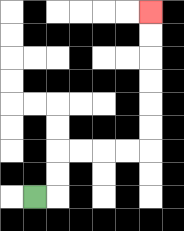{'start': '[1, 8]', 'end': '[6, 0]', 'path_directions': 'R,U,U,R,R,R,R,U,U,U,U,U,U', 'path_coordinates': '[[1, 8], [2, 8], [2, 7], [2, 6], [3, 6], [4, 6], [5, 6], [6, 6], [6, 5], [6, 4], [6, 3], [6, 2], [6, 1], [6, 0]]'}